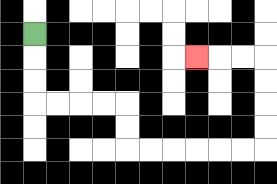{'start': '[1, 1]', 'end': '[8, 2]', 'path_directions': 'D,D,D,R,R,R,R,D,D,R,R,R,R,R,R,U,U,U,U,L,L,L', 'path_coordinates': '[[1, 1], [1, 2], [1, 3], [1, 4], [2, 4], [3, 4], [4, 4], [5, 4], [5, 5], [5, 6], [6, 6], [7, 6], [8, 6], [9, 6], [10, 6], [11, 6], [11, 5], [11, 4], [11, 3], [11, 2], [10, 2], [9, 2], [8, 2]]'}